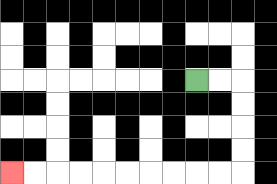{'start': '[8, 3]', 'end': '[0, 7]', 'path_directions': 'R,R,D,D,D,D,L,L,L,L,L,L,L,L,L,L', 'path_coordinates': '[[8, 3], [9, 3], [10, 3], [10, 4], [10, 5], [10, 6], [10, 7], [9, 7], [8, 7], [7, 7], [6, 7], [5, 7], [4, 7], [3, 7], [2, 7], [1, 7], [0, 7]]'}